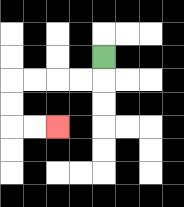{'start': '[4, 2]', 'end': '[2, 5]', 'path_directions': 'D,L,L,L,L,D,D,R,R', 'path_coordinates': '[[4, 2], [4, 3], [3, 3], [2, 3], [1, 3], [0, 3], [0, 4], [0, 5], [1, 5], [2, 5]]'}